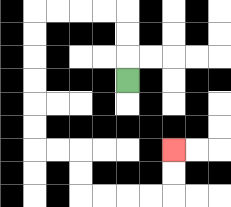{'start': '[5, 3]', 'end': '[7, 6]', 'path_directions': 'U,U,U,L,L,L,L,D,D,D,D,D,D,R,R,D,D,R,R,R,R,U,U', 'path_coordinates': '[[5, 3], [5, 2], [5, 1], [5, 0], [4, 0], [3, 0], [2, 0], [1, 0], [1, 1], [1, 2], [1, 3], [1, 4], [1, 5], [1, 6], [2, 6], [3, 6], [3, 7], [3, 8], [4, 8], [5, 8], [6, 8], [7, 8], [7, 7], [7, 6]]'}